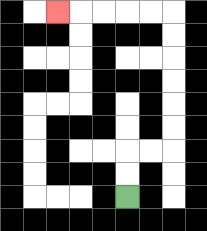{'start': '[5, 8]', 'end': '[2, 0]', 'path_directions': 'U,U,R,R,U,U,U,U,U,U,L,L,L,L,L', 'path_coordinates': '[[5, 8], [5, 7], [5, 6], [6, 6], [7, 6], [7, 5], [7, 4], [7, 3], [7, 2], [7, 1], [7, 0], [6, 0], [5, 0], [4, 0], [3, 0], [2, 0]]'}